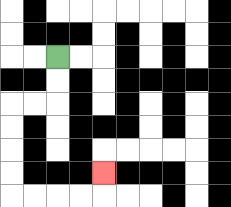{'start': '[2, 2]', 'end': '[4, 7]', 'path_directions': 'D,D,L,L,D,D,D,D,R,R,R,R,U', 'path_coordinates': '[[2, 2], [2, 3], [2, 4], [1, 4], [0, 4], [0, 5], [0, 6], [0, 7], [0, 8], [1, 8], [2, 8], [3, 8], [4, 8], [4, 7]]'}